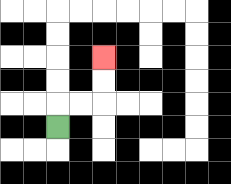{'start': '[2, 5]', 'end': '[4, 2]', 'path_directions': 'U,R,R,U,U', 'path_coordinates': '[[2, 5], [2, 4], [3, 4], [4, 4], [4, 3], [4, 2]]'}